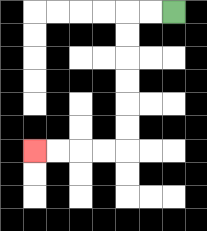{'start': '[7, 0]', 'end': '[1, 6]', 'path_directions': 'L,L,D,D,D,D,D,D,L,L,L,L', 'path_coordinates': '[[7, 0], [6, 0], [5, 0], [5, 1], [5, 2], [5, 3], [5, 4], [5, 5], [5, 6], [4, 6], [3, 6], [2, 6], [1, 6]]'}